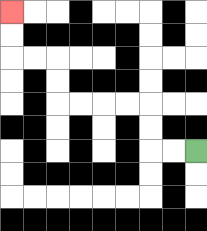{'start': '[8, 6]', 'end': '[0, 0]', 'path_directions': 'L,L,U,U,L,L,L,L,U,U,L,L,U,U', 'path_coordinates': '[[8, 6], [7, 6], [6, 6], [6, 5], [6, 4], [5, 4], [4, 4], [3, 4], [2, 4], [2, 3], [2, 2], [1, 2], [0, 2], [0, 1], [0, 0]]'}